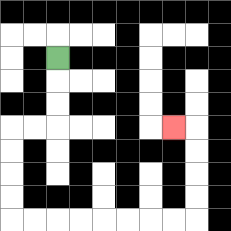{'start': '[2, 2]', 'end': '[7, 5]', 'path_directions': 'D,D,D,L,L,D,D,D,D,R,R,R,R,R,R,R,R,U,U,U,U,L', 'path_coordinates': '[[2, 2], [2, 3], [2, 4], [2, 5], [1, 5], [0, 5], [0, 6], [0, 7], [0, 8], [0, 9], [1, 9], [2, 9], [3, 9], [4, 9], [5, 9], [6, 9], [7, 9], [8, 9], [8, 8], [8, 7], [8, 6], [8, 5], [7, 5]]'}